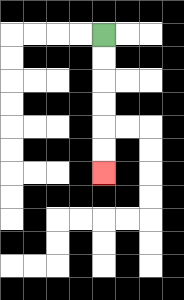{'start': '[4, 1]', 'end': '[4, 7]', 'path_directions': 'D,D,D,D,D,D', 'path_coordinates': '[[4, 1], [4, 2], [4, 3], [4, 4], [4, 5], [4, 6], [4, 7]]'}